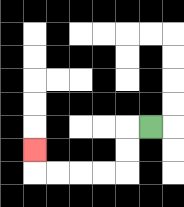{'start': '[6, 5]', 'end': '[1, 6]', 'path_directions': 'L,D,D,L,L,L,L,U', 'path_coordinates': '[[6, 5], [5, 5], [5, 6], [5, 7], [4, 7], [3, 7], [2, 7], [1, 7], [1, 6]]'}